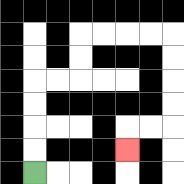{'start': '[1, 7]', 'end': '[5, 6]', 'path_directions': 'U,U,U,U,R,R,U,U,R,R,R,R,D,D,D,D,L,L,D', 'path_coordinates': '[[1, 7], [1, 6], [1, 5], [1, 4], [1, 3], [2, 3], [3, 3], [3, 2], [3, 1], [4, 1], [5, 1], [6, 1], [7, 1], [7, 2], [7, 3], [7, 4], [7, 5], [6, 5], [5, 5], [5, 6]]'}